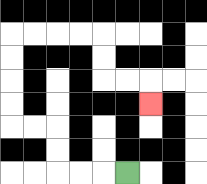{'start': '[5, 7]', 'end': '[6, 4]', 'path_directions': 'L,L,L,U,U,L,L,U,U,U,U,R,R,R,R,D,D,R,R,D', 'path_coordinates': '[[5, 7], [4, 7], [3, 7], [2, 7], [2, 6], [2, 5], [1, 5], [0, 5], [0, 4], [0, 3], [0, 2], [0, 1], [1, 1], [2, 1], [3, 1], [4, 1], [4, 2], [4, 3], [5, 3], [6, 3], [6, 4]]'}